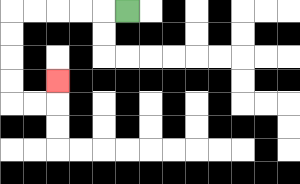{'start': '[5, 0]', 'end': '[2, 3]', 'path_directions': 'L,L,L,L,L,D,D,D,D,R,R,U', 'path_coordinates': '[[5, 0], [4, 0], [3, 0], [2, 0], [1, 0], [0, 0], [0, 1], [0, 2], [0, 3], [0, 4], [1, 4], [2, 4], [2, 3]]'}